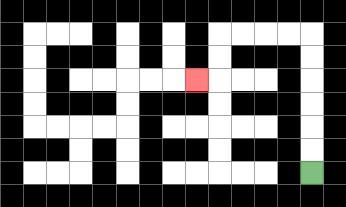{'start': '[13, 7]', 'end': '[8, 3]', 'path_directions': 'U,U,U,U,U,U,L,L,L,L,D,D,L', 'path_coordinates': '[[13, 7], [13, 6], [13, 5], [13, 4], [13, 3], [13, 2], [13, 1], [12, 1], [11, 1], [10, 1], [9, 1], [9, 2], [9, 3], [8, 3]]'}